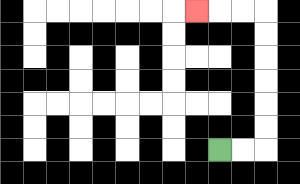{'start': '[9, 6]', 'end': '[8, 0]', 'path_directions': 'R,R,U,U,U,U,U,U,L,L,L', 'path_coordinates': '[[9, 6], [10, 6], [11, 6], [11, 5], [11, 4], [11, 3], [11, 2], [11, 1], [11, 0], [10, 0], [9, 0], [8, 0]]'}